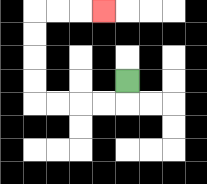{'start': '[5, 3]', 'end': '[4, 0]', 'path_directions': 'D,L,L,L,L,U,U,U,U,R,R,R', 'path_coordinates': '[[5, 3], [5, 4], [4, 4], [3, 4], [2, 4], [1, 4], [1, 3], [1, 2], [1, 1], [1, 0], [2, 0], [3, 0], [4, 0]]'}